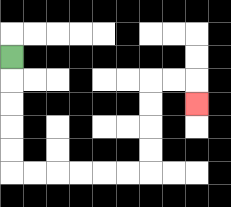{'start': '[0, 2]', 'end': '[8, 4]', 'path_directions': 'D,D,D,D,D,R,R,R,R,R,R,U,U,U,U,R,R,D', 'path_coordinates': '[[0, 2], [0, 3], [0, 4], [0, 5], [0, 6], [0, 7], [1, 7], [2, 7], [3, 7], [4, 7], [5, 7], [6, 7], [6, 6], [6, 5], [6, 4], [6, 3], [7, 3], [8, 3], [8, 4]]'}